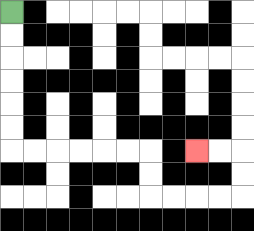{'start': '[0, 0]', 'end': '[8, 6]', 'path_directions': 'D,D,D,D,D,D,R,R,R,R,R,R,D,D,R,R,R,R,U,U,L,L', 'path_coordinates': '[[0, 0], [0, 1], [0, 2], [0, 3], [0, 4], [0, 5], [0, 6], [1, 6], [2, 6], [3, 6], [4, 6], [5, 6], [6, 6], [6, 7], [6, 8], [7, 8], [8, 8], [9, 8], [10, 8], [10, 7], [10, 6], [9, 6], [8, 6]]'}